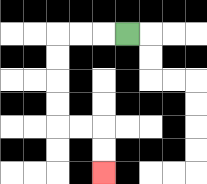{'start': '[5, 1]', 'end': '[4, 7]', 'path_directions': 'L,L,L,D,D,D,D,R,R,D,D', 'path_coordinates': '[[5, 1], [4, 1], [3, 1], [2, 1], [2, 2], [2, 3], [2, 4], [2, 5], [3, 5], [4, 5], [4, 6], [4, 7]]'}